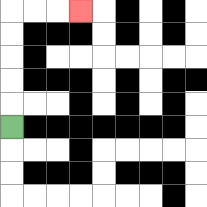{'start': '[0, 5]', 'end': '[3, 0]', 'path_directions': 'U,U,U,U,U,R,R,R', 'path_coordinates': '[[0, 5], [0, 4], [0, 3], [0, 2], [0, 1], [0, 0], [1, 0], [2, 0], [3, 0]]'}